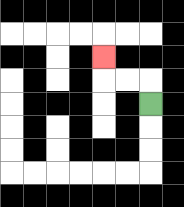{'start': '[6, 4]', 'end': '[4, 2]', 'path_directions': 'U,L,L,U', 'path_coordinates': '[[6, 4], [6, 3], [5, 3], [4, 3], [4, 2]]'}